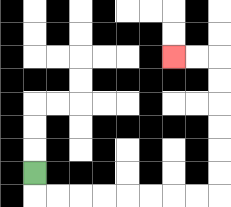{'start': '[1, 7]', 'end': '[7, 2]', 'path_directions': 'D,R,R,R,R,R,R,R,R,U,U,U,U,U,U,L,L', 'path_coordinates': '[[1, 7], [1, 8], [2, 8], [3, 8], [4, 8], [5, 8], [6, 8], [7, 8], [8, 8], [9, 8], [9, 7], [9, 6], [9, 5], [9, 4], [9, 3], [9, 2], [8, 2], [7, 2]]'}